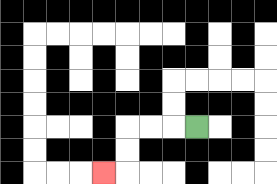{'start': '[8, 5]', 'end': '[4, 7]', 'path_directions': 'L,L,L,D,D,L', 'path_coordinates': '[[8, 5], [7, 5], [6, 5], [5, 5], [5, 6], [5, 7], [4, 7]]'}